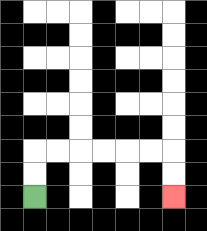{'start': '[1, 8]', 'end': '[7, 8]', 'path_directions': 'U,U,R,R,R,R,R,R,D,D', 'path_coordinates': '[[1, 8], [1, 7], [1, 6], [2, 6], [3, 6], [4, 6], [5, 6], [6, 6], [7, 6], [7, 7], [7, 8]]'}